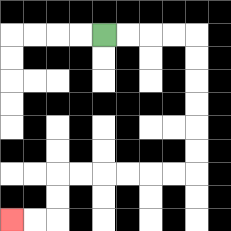{'start': '[4, 1]', 'end': '[0, 9]', 'path_directions': 'R,R,R,R,D,D,D,D,D,D,L,L,L,L,L,L,D,D,L,L', 'path_coordinates': '[[4, 1], [5, 1], [6, 1], [7, 1], [8, 1], [8, 2], [8, 3], [8, 4], [8, 5], [8, 6], [8, 7], [7, 7], [6, 7], [5, 7], [4, 7], [3, 7], [2, 7], [2, 8], [2, 9], [1, 9], [0, 9]]'}